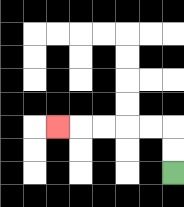{'start': '[7, 7]', 'end': '[2, 5]', 'path_directions': 'U,U,L,L,L,L,L', 'path_coordinates': '[[7, 7], [7, 6], [7, 5], [6, 5], [5, 5], [4, 5], [3, 5], [2, 5]]'}